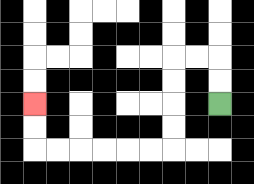{'start': '[9, 4]', 'end': '[1, 4]', 'path_directions': 'U,U,L,L,D,D,D,D,L,L,L,L,L,L,U,U', 'path_coordinates': '[[9, 4], [9, 3], [9, 2], [8, 2], [7, 2], [7, 3], [7, 4], [7, 5], [7, 6], [6, 6], [5, 6], [4, 6], [3, 6], [2, 6], [1, 6], [1, 5], [1, 4]]'}